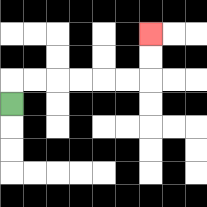{'start': '[0, 4]', 'end': '[6, 1]', 'path_directions': 'U,R,R,R,R,R,R,U,U', 'path_coordinates': '[[0, 4], [0, 3], [1, 3], [2, 3], [3, 3], [4, 3], [5, 3], [6, 3], [6, 2], [6, 1]]'}